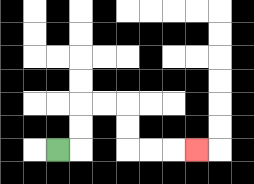{'start': '[2, 6]', 'end': '[8, 6]', 'path_directions': 'R,U,U,R,R,D,D,R,R,R', 'path_coordinates': '[[2, 6], [3, 6], [3, 5], [3, 4], [4, 4], [5, 4], [5, 5], [5, 6], [6, 6], [7, 6], [8, 6]]'}